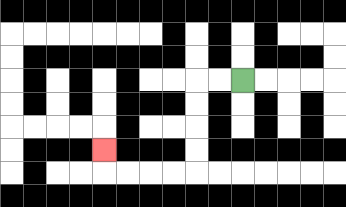{'start': '[10, 3]', 'end': '[4, 6]', 'path_directions': 'L,L,D,D,D,D,L,L,L,L,U', 'path_coordinates': '[[10, 3], [9, 3], [8, 3], [8, 4], [8, 5], [8, 6], [8, 7], [7, 7], [6, 7], [5, 7], [4, 7], [4, 6]]'}